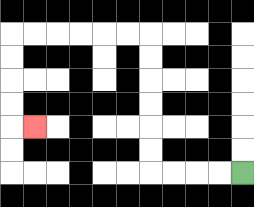{'start': '[10, 7]', 'end': '[1, 5]', 'path_directions': 'L,L,L,L,U,U,U,U,U,U,L,L,L,L,L,L,D,D,D,D,R', 'path_coordinates': '[[10, 7], [9, 7], [8, 7], [7, 7], [6, 7], [6, 6], [6, 5], [6, 4], [6, 3], [6, 2], [6, 1], [5, 1], [4, 1], [3, 1], [2, 1], [1, 1], [0, 1], [0, 2], [0, 3], [0, 4], [0, 5], [1, 5]]'}